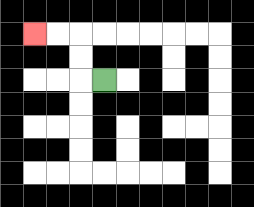{'start': '[4, 3]', 'end': '[1, 1]', 'path_directions': 'L,U,U,L,L', 'path_coordinates': '[[4, 3], [3, 3], [3, 2], [3, 1], [2, 1], [1, 1]]'}